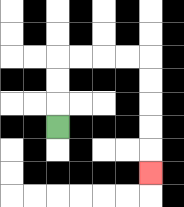{'start': '[2, 5]', 'end': '[6, 7]', 'path_directions': 'U,U,U,R,R,R,R,D,D,D,D,D', 'path_coordinates': '[[2, 5], [2, 4], [2, 3], [2, 2], [3, 2], [4, 2], [5, 2], [6, 2], [6, 3], [6, 4], [6, 5], [6, 6], [6, 7]]'}